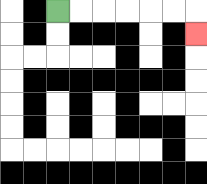{'start': '[2, 0]', 'end': '[8, 1]', 'path_directions': 'R,R,R,R,R,R,D', 'path_coordinates': '[[2, 0], [3, 0], [4, 0], [5, 0], [6, 0], [7, 0], [8, 0], [8, 1]]'}